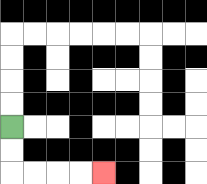{'start': '[0, 5]', 'end': '[4, 7]', 'path_directions': 'D,D,R,R,R,R', 'path_coordinates': '[[0, 5], [0, 6], [0, 7], [1, 7], [2, 7], [3, 7], [4, 7]]'}